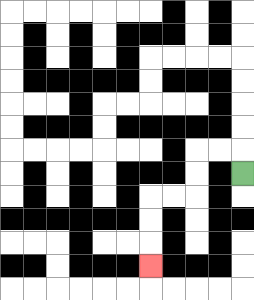{'start': '[10, 7]', 'end': '[6, 11]', 'path_directions': 'U,L,L,D,D,L,L,D,D,D', 'path_coordinates': '[[10, 7], [10, 6], [9, 6], [8, 6], [8, 7], [8, 8], [7, 8], [6, 8], [6, 9], [6, 10], [6, 11]]'}